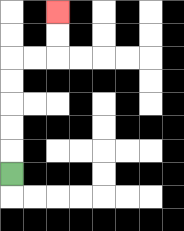{'start': '[0, 7]', 'end': '[2, 0]', 'path_directions': 'U,U,U,U,U,R,R,U,U', 'path_coordinates': '[[0, 7], [0, 6], [0, 5], [0, 4], [0, 3], [0, 2], [1, 2], [2, 2], [2, 1], [2, 0]]'}